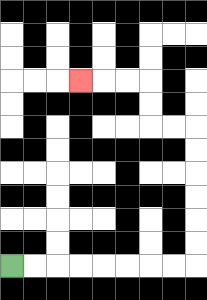{'start': '[0, 11]', 'end': '[3, 3]', 'path_directions': 'R,R,R,R,R,R,R,R,U,U,U,U,U,U,L,L,U,U,L,L,L', 'path_coordinates': '[[0, 11], [1, 11], [2, 11], [3, 11], [4, 11], [5, 11], [6, 11], [7, 11], [8, 11], [8, 10], [8, 9], [8, 8], [8, 7], [8, 6], [8, 5], [7, 5], [6, 5], [6, 4], [6, 3], [5, 3], [4, 3], [3, 3]]'}